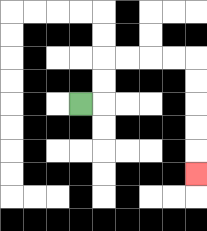{'start': '[3, 4]', 'end': '[8, 7]', 'path_directions': 'R,U,U,R,R,R,R,D,D,D,D,D', 'path_coordinates': '[[3, 4], [4, 4], [4, 3], [4, 2], [5, 2], [6, 2], [7, 2], [8, 2], [8, 3], [8, 4], [8, 5], [8, 6], [8, 7]]'}